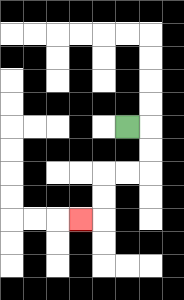{'start': '[5, 5]', 'end': '[3, 9]', 'path_directions': 'R,D,D,L,L,D,D,L', 'path_coordinates': '[[5, 5], [6, 5], [6, 6], [6, 7], [5, 7], [4, 7], [4, 8], [4, 9], [3, 9]]'}